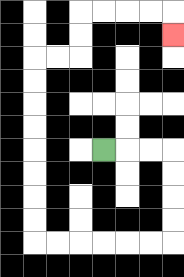{'start': '[4, 6]', 'end': '[7, 1]', 'path_directions': 'R,R,R,D,D,D,D,L,L,L,L,L,L,U,U,U,U,U,U,U,U,R,R,U,U,R,R,R,R,D', 'path_coordinates': '[[4, 6], [5, 6], [6, 6], [7, 6], [7, 7], [7, 8], [7, 9], [7, 10], [6, 10], [5, 10], [4, 10], [3, 10], [2, 10], [1, 10], [1, 9], [1, 8], [1, 7], [1, 6], [1, 5], [1, 4], [1, 3], [1, 2], [2, 2], [3, 2], [3, 1], [3, 0], [4, 0], [5, 0], [6, 0], [7, 0], [7, 1]]'}